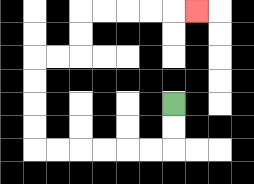{'start': '[7, 4]', 'end': '[8, 0]', 'path_directions': 'D,D,L,L,L,L,L,L,U,U,U,U,R,R,U,U,R,R,R,R,R', 'path_coordinates': '[[7, 4], [7, 5], [7, 6], [6, 6], [5, 6], [4, 6], [3, 6], [2, 6], [1, 6], [1, 5], [1, 4], [1, 3], [1, 2], [2, 2], [3, 2], [3, 1], [3, 0], [4, 0], [5, 0], [6, 0], [7, 0], [8, 0]]'}